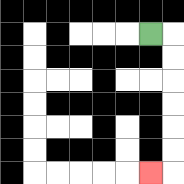{'start': '[6, 1]', 'end': '[6, 7]', 'path_directions': 'R,D,D,D,D,D,D,L', 'path_coordinates': '[[6, 1], [7, 1], [7, 2], [7, 3], [7, 4], [7, 5], [7, 6], [7, 7], [6, 7]]'}